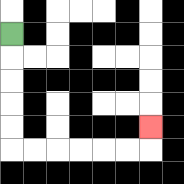{'start': '[0, 1]', 'end': '[6, 5]', 'path_directions': 'D,D,D,D,D,R,R,R,R,R,R,U', 'path_coordinates': '[[0, 1], [0, 2], [0, 3], [0, 4], [0, 5], [0, 6], [1, 6], [2, 6], [3, 6], [4, 6], [5, 6], [6, 6], [6, 5]]'}